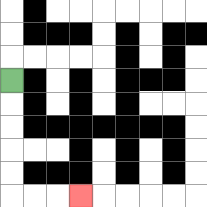{'start': '[0, 3]', 'end': '[3, 8]', 'path_directions': 'D,D,D,D,D,R,R,R', 'path_coordinates': '[[0, 3], [0, 4], [0, 5], [0, 6], [0, 7], [0, 8], [1, 8], [2, 8], [3, 8]]'}